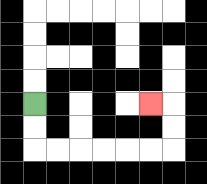{'start': '[1, 4]', 'end': '[6, 4]', 'path_directions': 'D,D,R,R,R,R,R,R,U,U,L', 'path_coordinates': '[[1, 4], [1, 5], [1, 6], [2, 6], [3, 6], [4, 6], [5, 6], [6, 6], [7, 6], [7, 5], [7, 4], [6, 4]]'}